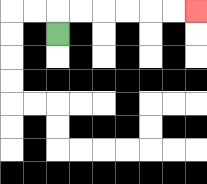{'start': '[2, 1]', 'end': '[8, 0]', 'path_directions': 'U,R,R,R,R,R,R', 'path_coordinates': '[[2, 1], [2, 0], [3, 0], [4, 0], [5, 0], [6, 0], [7, 0], [8, 0]]'}